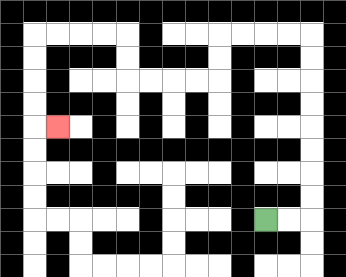{'start': '[11, 9]', 'end': '[2, 5]', 'path_directions': 'R,R,U,U,U,U,U,U,U,U,L,L,L,L,D,D,L,L,L,L,U,U,L,L,L,L,D,D,D,D,R', 'path_coordinates': '[[11, 9], [12, 9], [13, 9], [13, 8], [13, 7], [13, 6], [13, 5], [13, 4], [13, 3], [13, 2], [13, 1], [12, 1], [11, 1], [10, 1], [9, 1], [9, 2], [9, 3], [8, 3], [7, 3], [6, 3], [5, 3], [5, 2], [5, 1], [4, 1], [3, 1], [2, 1], [1, 1], [1, 2], [1, 3], [1, 4], [1, 5], [2, 5]]'}